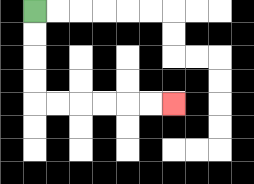{'start': '[1, 0]', 'end': '[7, 4]', 'path_directions': 'D,D,D,D,R,R,R,R,R,R', 'path_coordinates': '[[1, 0], [1, 1], [1, 2], [1, 3], [1, 4], [2, 4], [3, 4], [4, 4], [5, 4], [6, 4], [7, 4]]'}